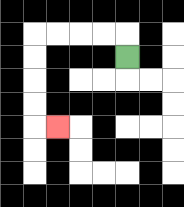{'start': '[5, 2]', 'end': '[2, 5]', 'path_directions': 'U,L,L,L,L,D,D,D,D,R', 'path_coordinates': '[[5, 2], [5, 1], [4, 1], [3, 1], [2, 1], [1, 1], [1, 2], [1, 3], [1, 4], [1, 5], [2, 5]]'}